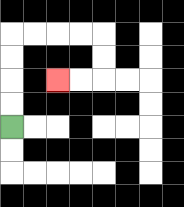{'start': '[0, 5]', 'end': '[2, 3]', 'path_directions': 'U,U,U,U,R,R,R,R,D,D,L,L', 'path_coordinates': '[[0, 5], [0, 4], [0, 3], [0, 2], [0, 1], [1, 1], [2, 1], [3, 1], [4, 1], [4, 2], [4, 3], [3, 3], [2, 3]]'}